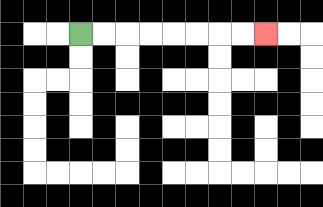{'start': '[3, 1]', 'end': '[11, 1]', 'path_directions': 'R,R,R,R,R,R,R,R', 'path_coordinates': '[[3, 1], [4, 1], [5, 1], [6, 1], [7, 1], [8, 1], [9, 1], [10, 1], [11, 1]]'}